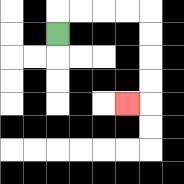{'start': '[2, 1]', 'end': '[5, 4]', 'path_directions': 'U,R,R,R,R,D,D,D,D,L', 'path_coordinates': '[[2, 1], [2, 0], [3, 0], [4, 0], [5, 0], [6, 0], [6, 1], [6, 2], [6, 3], [6, 4], [5, 4]]'}